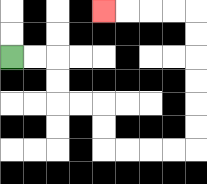{'start': '[0, 2]', 'end': '[4, 0]', 'path_directions': 'R,R,D,D,R,R,D,D,R,R,R,R,U,U,U,U,U,U,L,L,L,L', 'path_coordinates': '[[0, 2], [1, 2], [2, 2], [2, 3], [2, 4], [3, 4], [4, 4], [4, 5], [4, 6], [5, 6], [6, 6], [7, 6], [8, 6], [8, 5], [8, 4], [8, 3], [8, 2], [8, 1], [8, 0], [7, 0], [6, 0], [5, 0], [4, 0]]'}